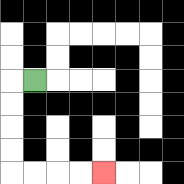{'start': '[1, 3]', 'end': '[4, 7]', 'path_directions': 'L,D,D,D,D,R,R,R,R', 'path_coordinates': '[[1, 3], [0, 3], [0, 4], [0, 5], [0, 6], [0, 7], [1, 7], [2, 7], [3, 7], [4, 7]]'}